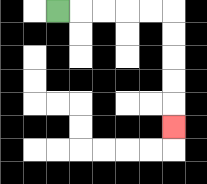{'start': '[2, 0]', 'end': '[7, 5]', 'path_directions': 'R,R,R,R,R,D,D,D,D,D', 'path_coordinates': '[[2, 0], [3, 0], [4, 0], [5, 0], [6, 0], [7, 0], [7, 1], [7, 2], [7, 3], [7, 4], [7, 5]]'}